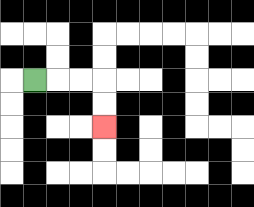{'start': '[1, 3]', 'end': '[4, 5]', 'path_directions': 'R,R,R,D,D', 'path_coordinates': '[[1, 3], [2, 3], [3, 3], [4, 3], [4, 4], [4, 5]]'}